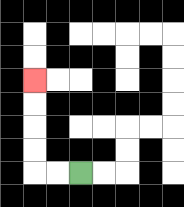{'start': '[3, 7]', 'end': '[1, 3]', 'path_directions': 'L,L,U,U,U,U', 'path_coordinates': '[[3, 7], [2, 7], [1, 7], [1, 6], [1, 5], [1, 4], [1, 3]]'}